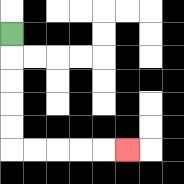{'start': '[0, 1]', 'end': '[5, 6]', 'path_directions': 'D,D,D,D,D,R,R,R,R,R', 'path_coordinates': '[[0, 1], [0, 2], [0, 3], [0, 4], [0, 5], [0, 6], [1, 6], [2, 6], [3, 6], [4, 6], [5, 6]]'}